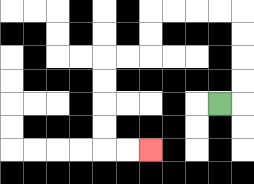{'start': '[9, 4]', 'end': '[6, 6]', 'path_directions': 'R,U,U,U,U,L,L,L,L,D,D,L,L,D,D,D,D,R,R', 'path_coordinates': '[[9, 4], [10, 4], [10, 3], [10, 2], [10, 1], [10, 0], [9, 0], [8, 0], [7, 0], [6, 0], [6, 1], [6, 2], [5, 2], [4, 2], [4, 3], [4, 4], [4, 5], [4, 6], [5, 6], [6, 6]]'}